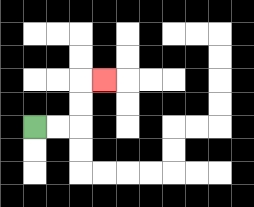{'start': '[1, 5]', 'end': '[4, 3]', 'path_directions': 'R,R,U,U,R', 'path_coordinates': '[[1, 5], [2, 5], [3, 5], [3, 4], [3, 3], [4, 3]]'}